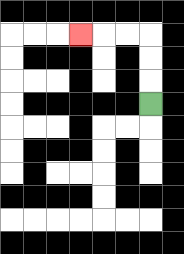{'start': '[6, 4]', 'end': '[3, 1]', 'path_directions': 'U,U,U,L,L,L', 'path_coordinates': '[[6, 4], [6, 3], [6, 2], [6, 1], [5, 1], [4, 1], [3, 1]]'}